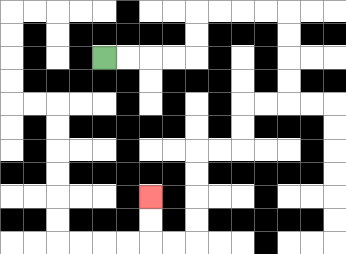{'start': '[4, 2]', 'end': '[6, 8]', 'path_directions': 'R,R,R,R,U,U,R,R,R,R,D,D,D,D,L,L,D,D,L,L,D,D,D,D,L,L,U,U', 'path_coordinates': '[[4, 2], [5, 2], [6, 2], [7, 2], [8, 2], [8, 1], [8, 0], [9, 0], [10, 0], [11, 0], [12, 0], [12, 1], [12, 2], [12, 3], [12, 4], [11, 4], [10, 4], [10, 5], [10, 6], [9, 6], [8, 6], [8, 7], [8, 8], [8, 9], [8, 10], [7, 10], [6, 10], [6, 9], [6, 8]]'}